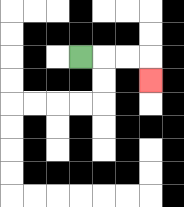{'start': '[3, 2]', 'end': '[6, 3]', 'path_directions': 'R,R,R,D', 'path_coordinates': '[[3, 2], [4, 2], [5, 2], [6, 2], [6, 3]]'}